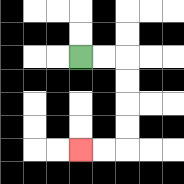{'start': '[3, 2]', 'end': '[3, 6]', 'path_directions': 'R,R,D,D,D,D,L,L', 'path_coordinates': '[[3, 2], [4, 2], [5, 2], [5, 3], [5, 4], [5, 5], [5, 6], [4, 6], [3, 6]]'}